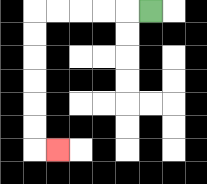{'start': '[6, 0]', 'end': '[2, 6]', 'path_directions': 'L,L,L,L,L,D,D,D,D,D,D,R', 'path_coordinates': '[[6, 0], [5, 0], [4, 0], [3, 0], [2, 0], [1, 0], [1, 1], [1, 2], [1, 3], [1, 4], [1, 5], [1, 6], [2, 6]]'}